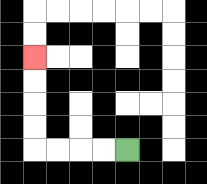{'start': '[5, 6]', 'end': '[1, 2]', 'path_directions': 'L,L,L,L,U,U,U,U', 'path_coordinates': '[[5, 6], [4, 6], [3, 6], [2, 6], [1, 6], [1, 5], [1, 4], [1, 3], [1, 2]]'}